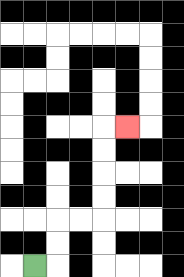{'start': '[1, 11]', 'end': '[5, 5]', 'path_directions': 'R,U,U,R,R,U,U,U,U,R', 'path_coordinates': '[[1, 11], [2, 11], [2, 10], [2, 9], [3, 9], [4, 9], [4, 8], [4, 7], [4, 6], [4, 5], [5, 5]]'}